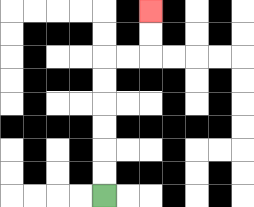{'start': '[4, 8]', 'end': '[6, 0]', 'path_directions': 'U,U,U,U,U,U,R,R,U,U', 'path_coordinates': '[[4, 8], [4, 7], [4, 6], [4, 5], [4, 4], [4, 3], [4, 2], [5, 2], [6, 2], [6, 1], [6, 0]]'}